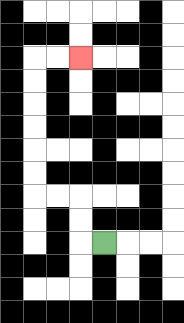{'start': '[4, 10]', 'end': '[3, 2]', 'path_directions': 'L,U,U,L,L,U,U,U,U,U,U,R,R', 'path_coordinates': '[[4, 10], [3, 10], [3, 9], [3, 8], [2, 8], [1, 8], [1, 7], [1, 6], [1, 5], [1, 4], [1, 3], [1, 2], [2, 2], [3, 2]]'}